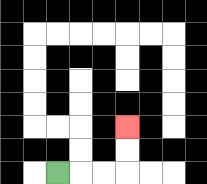{'start': '[2, 7]', 'end': '[5, 5]', 'path_directions': 'R,R,R,U,U', 'path_coordinates': '[[2, 7], [3, 7], [4, 7], [5, 7], [5, 6], [5, 5]]'}